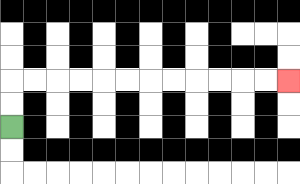{'start': '[0, 5]', 'end': '[12, 3]', 'path_directions': 'U,U,R,R,R,R,R,R,R,R,R,R,R,R', 'path_coordinates': '[[0, 5], [0, 4], [0, 3], [1, 3], [2, 3], [3, 3], [4, 3], [5, 3], [6, 3], [7, 3], [8, 3], [9, 3], [10, 3], [11, 3], [12, 3]]'}